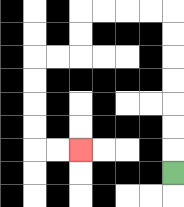{'start': '[7, 7]', 'end': '[3, 6]', 'path_directions': 'U,U,U,U,U,U,U,L,L,L,L,D,D,L,L,D,D,D,D,R,R', 'path_coordinates': '[[7, 7], [7, 6], [7, 5], [7, 4], [7, 3], [7, 2], [7, 1], [7, 0], [6, 0], [5, 0], [4, 0], [3, 0], [3, 1], [3, 2], [2, 2], [1, 2], [1, 3], [1, 4], [1, 5], [1, 6], [2, 6], [3, 6]]'}